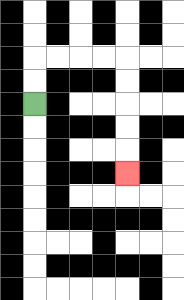{'start': '[1, 4]', 'end': '[5, 7]', 'path_directions': 'U,U,R,R,R,R,D,D,D,D,D', 'path_coordinates': '[[1, 4], [1, 3], [1, 2], [2, 2], [3, 2], [4, 2], [5, 2], [5, 3], [5, 4], [5, 5], [5, 6], [5, 7]]'}